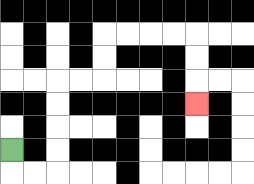{'start': '[0, 6]', 'end': '[8, 4]', 'path_directions': 'D,R,R,U,U,U,U,R,R,U,U,R,R,R,R,D,D,D', 'path_coordinates': '[[0, 6], [0, 7], [1, 7], [2, 7], [2, 6], [2, 5], [2, 4], [2, 3], [3, 3], [4, 3], [4, 2], [4, 1], [5, 1], [6, 1], [7, 1], [8, 1], [8, 2], [8, 3], [8, 4]]'}